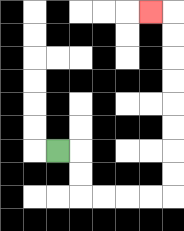{'start': '[2, 6]', 'end': '[6, 0]', 'path_directions': 'R,D,D,R,R,R,R,U,U,U,U,U,U,U,U,L', 'path_coordinates': '[[2, 6], [3, 6], [3, 7], [3, 8], [4, 8], [5, 8], [6, 8], [7, 8], [7, 7], [7, 6], [7, 5], [7, 4], [7, 3], [7, 2], [7, 1], [7, 0], [6, 0]]'}